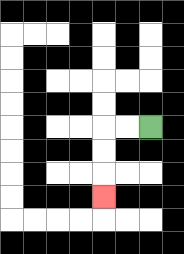{'start': '[6, 5]', 'end': '[4, 8]', 'path_directions': 'L,L,D,D,D', 'path_coordinates': '[[6, 5], [5, 5], [4, 5], [4, 6], [4, 7], [4, 8]]'}